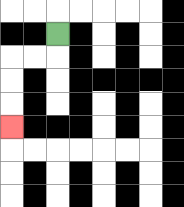{'start': '[2, 1]', 'end': '[0, 5]', 'path_directions': 'D,L,L,D,D,D', 'path_coordinates': '[[2, 1], [2, 2], [1, 2], [0, 2], [0, 3], [0, 4], [0, 5]]'}